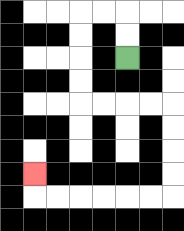{'start': '[5, 2]', 'end': '[1, 7]', 'path_directions': 'U,U,L,L,D,D,D,D,R,R,R,R,D,D,D,D,L,L,L,L,L,L,U', 'path_coordinates': '[[5, 2], [5, 1], [5, 0], [4, 0], [3, 0], [3, 1], [3, 2], [3, 3], [3, 4], [4, 4], [5, 4], [6, 4], [7, 4], [7, 5], [7, 6], [7, 7], [7, 8], [6, 8], [5, 8], [4, 8], [3, 8], [2, 8], [1, 8], [1, 7]]'}